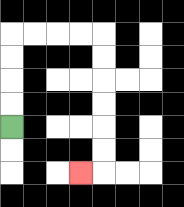{'start': '[0, 5]', 'end': '[3, 7]', 'path_directions': 'U,U,U,U,R,R,R,R,D,D,D,D,D,D,L', 'path_coordinates': '[[0, 5], [0, 4], [0, 3], [0, 2], [0, 1], [1, 1], [2, 1], [3, 1], [4, 1], [4, 2], [4, 3], [4, 4], [4, 5], [4, 6], [4, 7], [3, 7]]'}